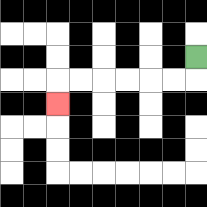{'start': '[8, 2]', 'end': '[2, 4]', 'path_directions': 'D,L,L,L,L,L,L,D', 'path_coordinates': '[[8, 2], [8, 3], [7, 3], [6, 3], [5, 3], [4, 3], [3, 3], [2, 3], [2, 4]]'}